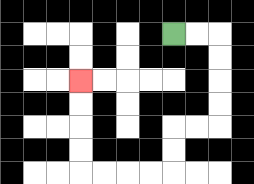{'start': '[7, 1]', 'end': '[3, 3]', 'path_directions': 'R,R,D,D,D,D,L,L,D,D,L,L,L,L,U,U,U,U', 'path_coordinates': '[[7, 1], [8, 1], [9, 1], [9, 2], [9, 3], [9, 4], [9, 5], [8, 5], [7, 5], [7, 6], [7, 7], [6, 7], [5, 7], [4, 7], [3, 7], [3, 6], [3, 5], [3, 4], [3, 3]]'}